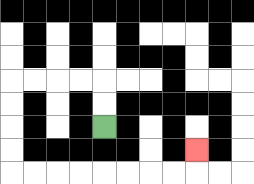{'start': '[4, 5]', 'end': '[8, 6]', 'path_directions': 'U,U,L,L,L,L,D,D,D,D,R,R,R,R,R,R,R,R,U', 'path_coordinates': '[[4, 5], [4, 4], [4, 3], [3, 3], [2, 3], [1, 3], [0, 3], [0, 4], [0, 5], [0, 6], [0, 7], [1, 7], [2, 7], [3, 7], [4, 7], [5, 7], [6, 7], [7, 7], [8, 7], [8, 6]]'}